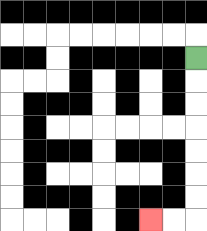{'start': '[8, 2]', 'end': '[6, 9]', 'path_directions': 'D,D,D,D,D,D,D,L,L', 'path_coordinates': '[[8, 2], [8, 3], [8, 4], [8, 5], [8, 6], [8, 7], [8, 8], [8, 9], [7, 9], [6, 9]]'}